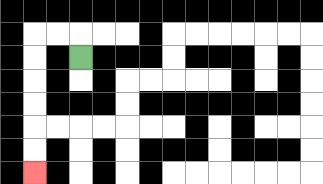{'start': '[3, 2]', 'end': '[1, 7]', 'path_directions': 'U,L,L,D,D,D,D,D,D', 'path_coordinates': '[[3, 2], [3, 1], [2, 1], [1, 1], [1, 2], [1, 3], [1, 4], [1, 5], [1, 6], [1, 7]]'}